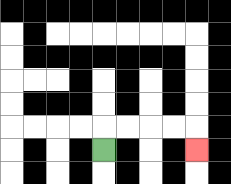{'start': '[4, 6]', 'end': '[8, 6]', 'path_directions': 'U,R,R,R,R,D', 'path_coordinates': '[[4, 6], [4, 5], [5, 5], [6, 5], [7, 5], [8, 5], [8, 6]]'}